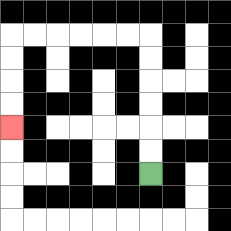{'start': '[6, 7]', 'end': '[0, 5]', 'path_directions': 'U,U,U,U,U,U,L,L,L,L,L,L,D,D,D,D', 'path_coordinates': '[[6, 7], [6, 6], [6, 5], [6, 4], [6, 3], [6, 2], [6, 1], [5, 1], [4, 1], [3, 1], [2, 1], [1, 1], [0, 1], [0, 2], [0, 3], [0, 4], [0, 5]]'}